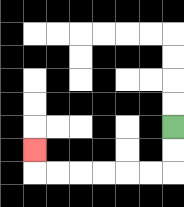{'start': '[7, 5]', 'end': '[1, 6]', 'path_directions': 'D,D,L,L,L,L,L,L,U', 'path_coordinates': '[[7, 5], [7, 6], [7, 7], [6, 7], [5, 7], [4, 7], [3, 7], [2, 7], [1, 7], [1, 6]]'}